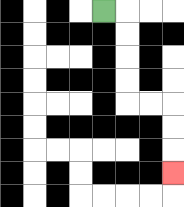{'start': '[4, 0]', 'end': '[7, 7]', 'path_directions': 'R,D,D,D,D,R,R,D,D,D', 'path_coordinates': '[[4, 0], [5, 0], [5, 1], [5, 2], [5, 3], [5, 4], [6, 4], [7, 4], [7, 5], [7, 6], [7, 7]]'}